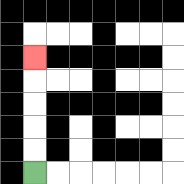{'start': '[1, 7]', 'end': '[1, 2]', 'path_directions': 'U,U,U,U,U', 'path_coordinates': '[[1, 7], [1, 6], [1, 5], [1, 4], [1, 3], [1, 2]]'}